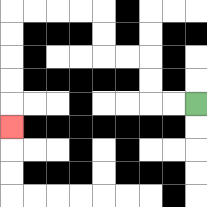{'start': '[8, 4]', 'end': '[0, 5]', 'path_directions': 'L,L,U,U,L,L,U,U,L,L,L,L,D,D,D,D,D', 'path_coordinates': '[[8, 4], [7, 4], [6, 4], [6, 3], [6, 2], [5, 2], [4, 2], [4, 1], [4, 0], [3, 0], [2, 0], [1, 0], [0, 0], [0, 1], [0, 2], [0, 3], [0, 4], [0, 5]]'}